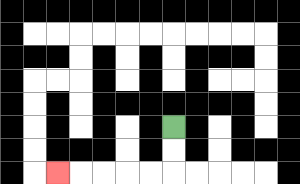{'start': '[7, 5]', 'end': '[2, 7]', 'path_directions': 'D,D,L,L,L,L,L', 'path_coordinates': '[[7, 5], [7, 6], [7, 7], [6, 7], [5, 7], [4, 7], [3, 7], [2, 7]]'}